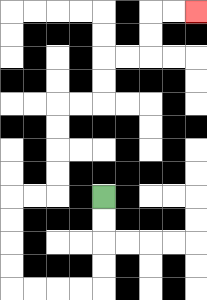{'start': '[4, 8]', 'end': '[8, 0]', 'path_directions': 'D,D,D,D,L,L,L,L,U,U,U,U,R,R,U,U,U,U,R,R,U,U,R,R,U,U,R,R', 'path_coordinates': '[[4, 8], [4, 9], [4, 10], [4, 11], [4, 12], [3, 12], [2, 12], [1, 12], [0, 12], [0, 11], [0, 10], [0, 9], [0, 8], [1, 8], [2, 8], [2, 7], [2, 6], [2, 5], [2, 4], [3, 4], [4, 4], [4, 3], [4, 2], [5, 2], [6, 2], [6, 1], [6, 0], [7, 0], [8, 0]]'}